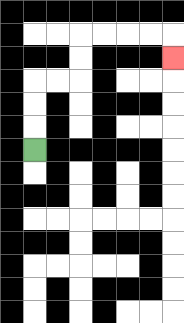{'start': '[1, 6]', 'end': '[7, 2]', 'path_directions': 'U,U,U,R,R,U,U,R,R,R,R,D', 'path_coordinates': '[[1, 6], [1, 5], [1, 4], [1, 3], [2, 3], [3, 3], [3, 2], [3, 1], [4, 1], [5, 1], [6, 1], [7, 1], [7, 2]]'}